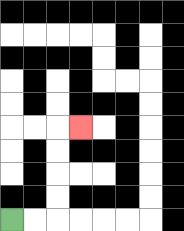{'start': '[0, 9]', 'end': '[3, 5]', 'path_directions': 'R,R,U,U,U,U,R', 'path_coordinates': '[[0, 9], [1, 9], [2, 9], [2, 8], [2, 7], [2, 6], [2, 5], [3, 5]]'}